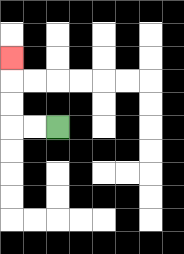{'start': '[2, 5]', 'end': '[0, 2]', 'path_directions': 'L,L,U,U,U', 'path_coordinates': '[[2, 5], [1, 5], [0, 5], [0, 4], [0, 3], [0, 2]]'}